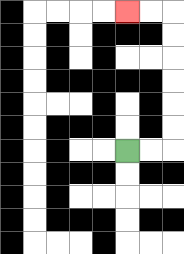{'start': '[5, 6]', 'end': '[5, 0]', 'path_directions': 'R,R,U,U,U,U,U,U,L,L', 'path_coordinates': '[[5, 6], [6, 6], [7, 6], [7, 5], [7, 4], [7, 3], [7, 2], [7, 1], [7, 0], [6, 0], [5, 0]]'}